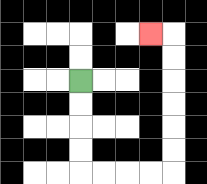{'start': '[3, 3]', 'end': '[6, 1]', 'path_directions': 'D,D,D,D,R,R,R,R,U,U,U,U,U,U,L', 'path_coordinates': '[[3, 3], [3, 4], [3, 5], [3, 6], [3, 7], [4, 7], [5, 7], [6, 7], [7, 7], [7, 6], [7, 5], [7, 4], [7, 3], [7, 2], [7, 1], [6, 1]]'}